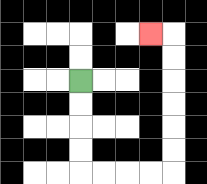{'start': '[3, 3]', 'end': '[6, 1]', 'path_directions': 'D,D,D,D,R,R,R,R,U,U,U,U,U,U,L', 'path_coordinates': '[[3, 3], [3, 4], [3, 5], [3, 6], [3, 7], [4, 7], [5, 7], [6, 7], [7, 7], [7, 6], [7, 5], [7, 4], [7, 3], [7, 2], [7, 1], [6, 1]]'}